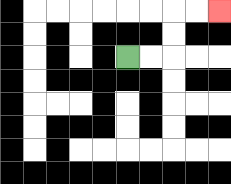{'start': '[5, 2]', 'end': '[9, 0]', 'path_directions': 'R,R,U,U,R,R', 'path_coordinates': '[[5, 2], [6, 2], [7, 2], [7, 1], [7, 0], [8, 0], [9, 0]]'}